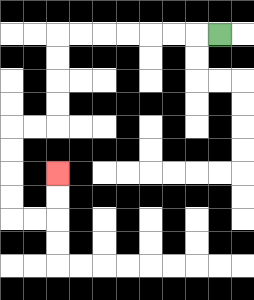{'start': '[9, 1]', 'end': '[2, 7]', 'path_directions': 'L,L,L,L,L,L,L,D,D,D,D,L,L,D,D,D,D,R,R,U,U', 'path_coordinates': '[[9, 1], [8, 1], [7, 1], [6, 1], [5, 1], [4, 1], [3, 1], [2, 1], [2, 2], [2, 3], [2, 4], [2, 5], [1, 5], [0, 5], [0, 6], [0, 7], [0, 8], [0, 9], [1, 9], [2, 9], [2, 8], [2, 7]]'}